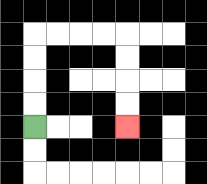{'start': '[1, 5]', 'end': '[5, 5]', 'path_directions': 'U,U,U,U,R,R,R,R,D,D,D,D', 'path_coordinates': '[[1, 5], [1, 4], [1, 3], [1, 2], [1, 1], [2, 1], [3, 1], [4, 1], [5, 1], [5, 2], [5, 3], [5, 4], [5, 5]]'}